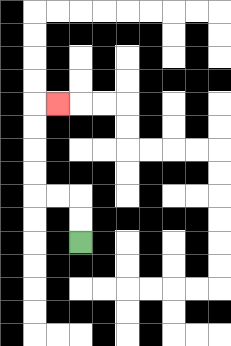{'start': '[3, 10]', 'end': '[2, 4]', 'path_directions': 'U,U,L,L,U,U,U,U,R', 'path_coordinates': '[[3, 10], [3, 9], [3, 8], [2, 8], [1, 8], [1, 7], [1, 6], [1, 5], [1, 4], [2, 4]]'}